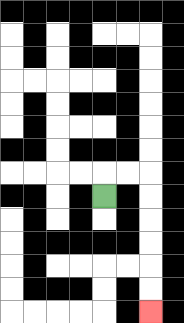{'start': '[4, 8]', 'end': '[6, 13]', 'path_directions': 'U,R,R,D,D,D,D,D,D', 'path_coordinates': '[[4, 8], [4, 7], [5, 7], [6, 7], [6, 8], [6, 9], [6, 10], [6, 11], [6, 12], [6, 13]]'}